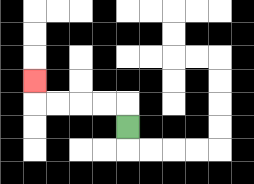{'start': '[5, 5]', 'end': '[1, 3]', 'path_directions': 'U,L,L,L,L,U', 'path_coordinates': '[[5, 5], [5, 4], [4, 4], [3, 4], [2, 4], [1, 4], [1, 3]]'}